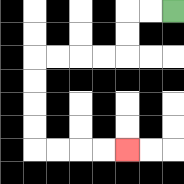{'start': '[7, 0]', 'end': '[5, 6]', 'path_directions': 'L,L,D,D,L,L,L,L,D,D,D,D,R,R,R,R', 'path_coordinates': '[[7, 0], [6, 0], [5, 0], [5, 1], [5, 2], [4, 2], [3, 2], [2, 2], [1, 2], [1, 3], [1, 4], [1, 5], [1, 6], [2, 6], [3, 6], [4, 6], [5, 6]]'}